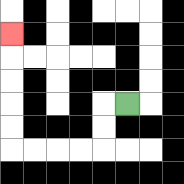{'start': '[5, 4]', 'end': '[0, 1]', 'path_directions': 'L,D,D,L,L,L,L,U,U,U,U,U', 'path_coordinates': '[[5, 4], [4, 4], [4, 5], [4, 6], [3, 6], [2, 6], [1, 6], [0, 6], [0, 5], [0, 4], [0, 3], [0, 2], [0, 1]]'}